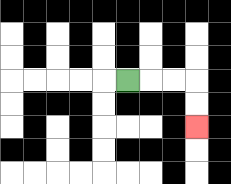{'start': '[5, 3]', 'end': '[8, 5]', 'path_directions': 'R,R,R,D,D', 'path_coordinates': '[[5, 3], [6, 3], [7, 3], [8, 3], [8, 4], [8, 5]]'}